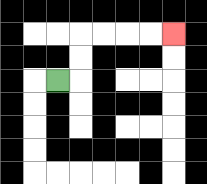{'start': '[2, 3]', 'end': '[7, 1]', 'path_directions': 'R,U,U,R,R,R,R', 'path_coordinates': '[[2, 3], [3, 3], [3, 2], [3, 1], [4, 1], [5, 1], [6, 1], [7, 1]]'}